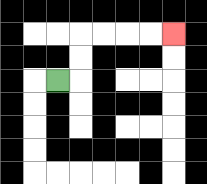{'start': '[2, 3]', 'end': '[7, 1]', 'path_directions': 'R,U,U,R,R,R,R', 'path_coordinates': '[[2, 3], [3, 3], [3, 2], [3, 1], [4, 1], [5, 1], [6, 1], [7, 1]]'}